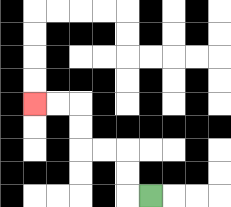{'start': '[6, 8]', 'end': '[1, 4]', 'path_directions': 'L,U,U,L,L,U,U,L,L', 'path_coordinates': '[[6, 8], [5, 8], [5, 7], [5, 6], [4, 6], [3, 6], [3, 5], [3, 4], [2, 4], [1, 4]]'}